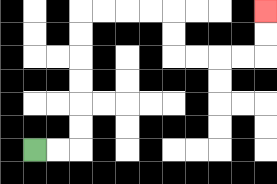{'start': '[1, 6]', 'end': '[11, 0]', 'path_directions': 'R,R,U,U,U,U,U,U,R,R,R,R,D,D,R,R,R,R,U,U', 'path_coordinates': '[[1, 6], [2, 6], [3, 6], [3, 5], [3, 4], [3, 3], [3, 2], [3, 1], [3, 0], [4, 0], [5, 0], [6, 0], [7, 0], [7, 1], [7, 2], [8, 2], [9, 2], [10, 2], [11, 2], [11, 1], [11, 0]]'}